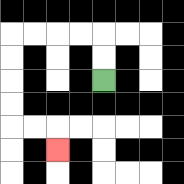{'start': '[4, 3]', 'end': '[2, 6]', 'path_directions': 'U,U,L,L,L,L,D,D,D,D,R,R,D', 'path_coordinates': '[[4, 3], [4, 2], [4, 1], [3, 1], [2, 1], [1, 1], [0, 1], [0, 2], [0, 3], [0, 4], [0, 5], [1, 5], [2, 5], [2, 6]]'}